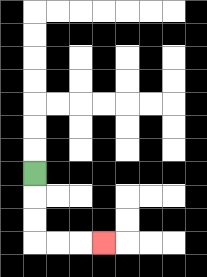{'start': '[1, 7]', 'end': '[4, 10]', 'path_directions': 'D,D,D,R,R,R', 'path_coordinates': '[[1, 7], [1, 8], [1, 9], [1, 10], [2, 10], [3, 10], [4, 10]]'}